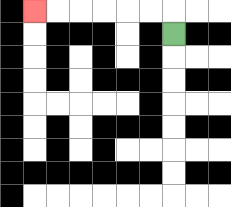{'start': '[7, 1]', 'end': '[1, 0]', 'path_directions': 'U,L,L,L,L,L,L', 'path_coordinates': '[[7, 1], [7, 0], [6, 0], [5, 0], [4, 0], [3, 0], [2, 0], [1, 0]]'}